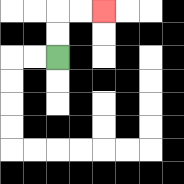{'start': '[2, 2]', 'end': '[4, 0]', 'path_directions': 'U,U,R,R', 'path_coordinates': '[[2, 2], [2, 1], [2, 0], [3, 0], [4, 0]]'}